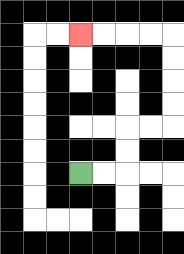{'start': '[3, 7]', 'end': '[3, 1]', 'path_directions': 'R,R,U,U,R,R,U,U,U,U,L,L,L,L', 'path_coordinates': '[[3, 7], [4, 7], [5, 7], [5, 6], [5, 5], [6, 5], [7, 5], [7, 4], [7, 3], [7, 2], [7, 1], [6, 1], [5, 1], [4, 1], [3, 1]]'}